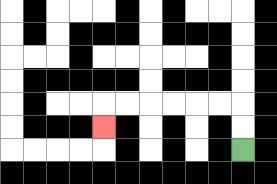{'start': '[10, 6]', 'end': '[4, 5]', 'path_directions': 'U,U,L,L,L,L,L,L,D', 'path_coordinates': '[[10, 6], [10, 5], [10, 4], [9, 4], [8, 4], [7, 4], [6, 4], [5, 4], [4, 4], [4, 5]]'}